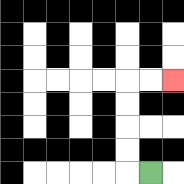{'start': '[6, 7]', 'end': '[7, 3]', 'path_directions': 'L,U,U,U,U,R,R', 'path_coordinates': '[[6, 7], [5, 7], [5, 6], [5, 5], [5, 4], [5, 3], [6, 3], [7, 3]]'}